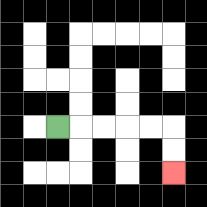{'start': '[2, 5]', 'end': '[7, 7]', 'path_directions': 'R,R,R,R,R,D,D', 'path_coordinates': '[[2, 5], [3, 5], [4, 5], [5, 5], [6, 5], [7, 5], [7, 6], [7, 7]]'}